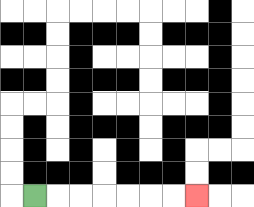{'start': '[1, 8]', 'end': '[8, 8]', 'path_directions': 'R,R,R,R,R,R,R', 'path_coordinates': '[[1, 8], [2, 8], [3, 8], [4, 8], [5, 8], [6, 8], [7, 8], [8, 8]]'}